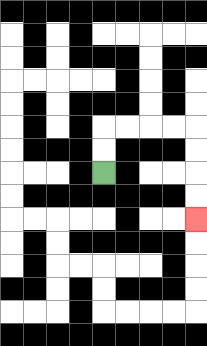{'start': '[4, 7]', 'end': '[8, 9]', 'path_directions': 'U,U,R,R,R,R,D,D,D,D', 'path_coordinates': '[[4, 7], [4, 6], [4, 5], [5, 5], [6, 5], [7, 5], [8, 5], [8, 6], [8, 7], [8, 8], [8, 9]]'}